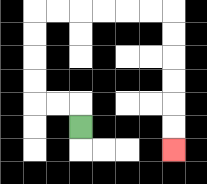{'start': '[3, 5]', 'end': '[7, 6]', 'path_directions': 'U,L,L,U,U,U,U,R,R,R,R,R,R,D,D,D,D,D,D', 'path_coordinates': '[[3, 5], [3, 4], [2, 4], [1, 4], [1, 3], [1, 2], [1, 1], [1, 0], [2, 0], [3, 0], [4, 0], [5, 0], [6, 0], [7, 0], [7, 1], [7, 2], [7, 3], [7, 4], [7, 5], [7, 6]]'}